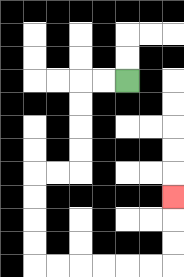{'start': '[5, 3]', 'end': '[7, 8]', 'path_directions': 'L,L,D,D,D,D,L,L,D,D,D,D,R,R,R,R,R,R,U,U,U', 'path_coordinates': '[[5, 3], [4, 3], [3, 3], [3, 4], [3, 5], [3, 6], [3, 7], [2, 7], [1, 7], [1, 8], [1, 9], [1, 10], [1, 11], [2, 11], [3, 11], [4, 11], [5, 11], [6, 11], [7, 11], [7, 10], [7, 9], [7, 8]]'}